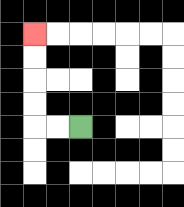{'start': '[3, 5]', 'end': '[1, 1]', 'path_directions': 'L,L,U,U,U,U', 'path_coordinates': '[[3, 5], [2, 5], [1, 5], [1, 4], [1, 3], [1, 2], [1, 1]]'}